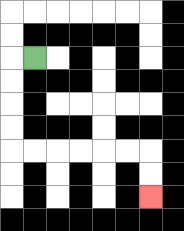{'start': '[1, 2]', 'end': '[6, 8]', 'path_directions': 'L,D,D,D,D,R,R,R,R,R,R,D,D', 'path_coordinates': '[[1, 2], [0, 2], [0, 3], [0, 4], [0, 5], [0, 6], [1, 6], [2, 6], [3, 6], [4, 6], [5, 6], [6, 6], [6, 7], [6, 8]]'}